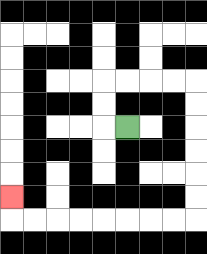{'start': '[5, 5]', 'end': '[0, 8]', 'path_directions': 'L,U,U,R,R,R,R,D,D,D,D,D,D,L,L,L,L,L,L,L,L,U', 'path_coordinates': '[[5, 5], [4, 5], [4, 4], [4, 3], [5, 3], [6, 3], [7, 3], [8, 3], [8, 4], [8, 5], [8, 6], [8, 7], [8, 8], [8, 9], [7, 9], [6, 9], [5, 9], [4, 9], [3, 9], [2, 9], [1, 9], [0, 9], [0, 8]]'}